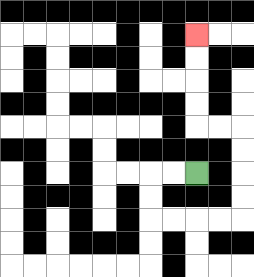{'start': '[8, 7]', 'end': '[8, 1]', 'path_directions': 'L,L,D,D,R,R,R,R,U,U,U,U,L,L,U,U,U,U', 'path_coordinates': '[[8, 7], [7, 7], [6, 7], [6, 8], [6, 9], [7, 9], [8, 9], [9, 9], [10, 9], [10, 8], [10, 7], [10, 6], [10, 5], [9, 5], [8, 5], [8, 4], [8, 3], [8, 2], [8, 1]]'}